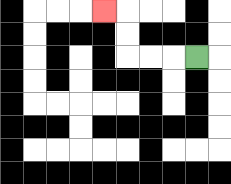{'start': '[8, 2]', 'end': '[4, 0]', 'path_directions': 'L,L,L,U,U,L', 'path_coordinates': '[[8, 2], [7, 2], [6, 2], [5, 2], [5, 1], [5, 0], [4, 0]]'}